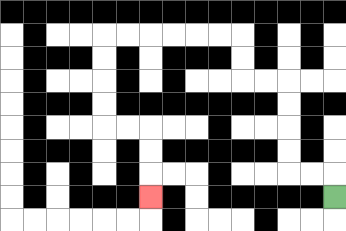{'start': '[14, 8]', 'end': '[6, 8]', 'path_directions': 'U,L,L,U,U,U,U,L,L,U,U,L,L,L,L,L,L,D,D,D,D,R,R,D,D,D', 'path_coordinates': '[[14, 8], [14, 7], [13, 7], [12, 7], [12, 6], [12, 5], [12, 4], [12, 3], [11, 3], [10, 3], [10, 2], [10, 1], [9, 1], [8, 1], [7, 1], [6, 1], [5, 1], [4, 1], [4, 2], [4, 3], [4, 4], [4, 5], [5, 5], [6, 5], [6, 6], [6, 7], [6, 8]]'}